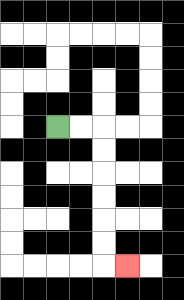{'start': '[2, 5]', 'end': '[5, 11]', 'path_directions': 'R,R,D,D,D,D,D,D,R', 'path_coordinates': '[[2, 5], [3, 5], [4, 5], [4, 6], [4, 7], [4, 8], [4, 9], [4, 10], [4, 11], [5, 11]]'}